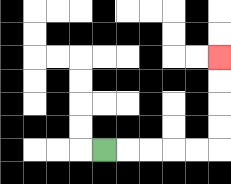{'start': '[4, 6]', 'end': '[9, 2]', 'path_directions': 'R,R,R,R,R,U,U,U,U', 'path_coordinates': '[[4, 6], [5, 6], [6, 6], [7, 6], [8, 6], [9, 6], [9, 5], [9, 4], [9, 3], [9, 2]]'}